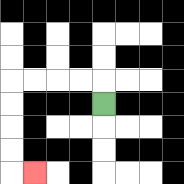{'start': '[4, 4]', 'end': '[1, 7]', 'path_directions': 'U,L,L,L,L,D,D,D,D,R', 'path_coordinates': '[[4, 4], [4, 3], [3, 3], [2, 3], [1, 3], [0, 3], [0, 4], [0, 5], [0, 6], [0, 7], [1, 7]]'}